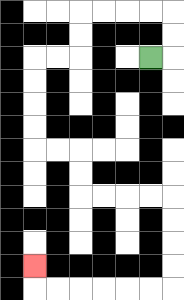{'start': '[6, 2]', 'end': '[1, 11]', 'path_directions': 'R,U,U,L,L,L,L,D,D,L,L,D,D,D,D,R,R,D,D,R,R,R,R,D,D,D,D,L,L,L,L,L,L,U', 'path_coordinates': '[[6, 2], [7, 2], [7, 1], [7, 0], [6, 0], [5, 0], [4, 0], [3, 0], [3, 1], [3, 2], [2, 2], [1, 2], [1, 3], [1, 4], [1, 5], [1, 6], [2, 6], [3, 6], [3, 7], [3, 8], [4, 8], [5, 8], [6, 8], [7, 8], [7, 9], [7, 10], [7, 11], [7, 12], [6, 12], [5, 12], [4, 12], [3, 12], [2, 12], [1, 12], [1, 11]]'}